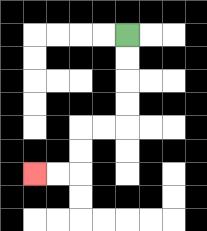{'start': '[5, 1]', 'end': '[1, 7]', 'path_directions': 'D,D,D,D,L,L,D,D,L,L', 'path_coordinates': '[[5, 1], [5, 2], [5, 3], [5, 4], [5, 5], [4, 5], [3, 5], [3, 6], [3, 7], [2, 7], [1, 7]]'}